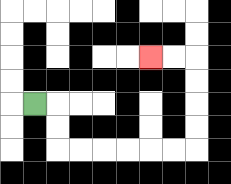{'start': '[1, 4]', 'end': '[6, 2]', 'path_directions': 'R,D,D,R,R,R,R,R,R,U,U,U,U,L,L', 'path_coordinates': '[[1, 4], [2, 4], [2, 5], [2, 6], [3, 6], [4, 6], [5, 6], [6, 6], [7, 6], [8, 6], [8, 5], [8, 4], [8, 3], [8, 2], [7, 2], [6, 2]]'}